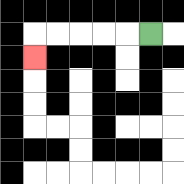{'start': '[6, 1]', 'end': '[1, 2]', 'path_directions': 'L,L,L,L,L,D', 'path_coordinates': '[[6, 1], [5, 1], [4, 1], [3, 1], [2, 1], [1, 1], [1, 2]]'}